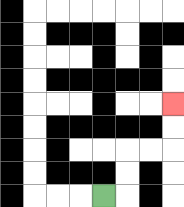{'start': '[4, 8]', 'end': '[7, 4]', 'path_directions': 'R,U,U,R,R,U,U', 'path_coordinates': '[[4, 8], [5, 8], [5, 7], [5, 6], [6, 6], [7, 6], [7, 5], [7, 4]]'}